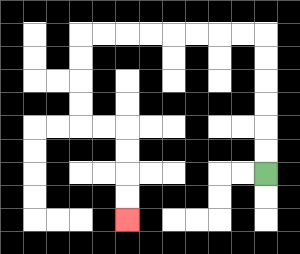{'start': '[11, 7]', 'end': '[5, 9]', 'path_directions': 'U,U,U,U,U,U,L,L,L,L,L,L,L,L,D,D,D,D,R,R,D,D,D,D', 'path_coordinates': '[[11, 7], [11, 6], [11, 5], [11, 4], [11, 3], [11, 2], [11, 1], [10, 1], [9, 1], [8, 1], [7, 1], [6, 1], [5, 1], [4, 1], [3, 1], [3, 2], [3, 3], [3, 4], [3, 5], [4, 5], [5, 5], [5, 6], [5, 7], [5, 8], [5, 9]]'}